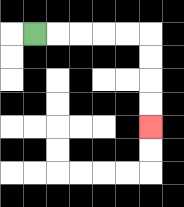{'start': '[1, 1]', 'end': '[6, 5]', 'path_directions': 'R,R,R,R,R,D,D,D,D', 'path_coordinates': '[[1, 1], [2, 1], [3, 1], [4, 1], [5, 1], [6, 1], [6, 2], [6, 3], [6, 4], [6, 5]]'}